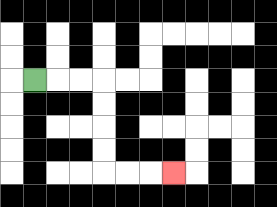{'start': '[1, 3]', 'end': '[7, 7]', 'path_directions': 'R,R,R,D,D,D,D,R,R,R', 'path_coordinates': '[[1, 3], [2, 3], [3, 3], [4, 3], [4, 4], [4, 5], [4, 6], [4, 7], [5, 7], [6, 7], [7, 7]]'}